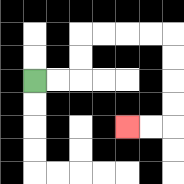{'start': '[1, 3]', 'end': '[5, 5]', 'path_directions': 'R,R,U,U,R,R,R,R,D,D,D,D,L,L', 'path_coordinates': '[[1, 3], [2, 3], [3, 3], [3, 2], [3, 1], [4, 1], [5, 1], [6, 1], [7, 1], [7, 2], [7, 3], [7, 4], [7, 5], [6, 5], [5, 5]]'}